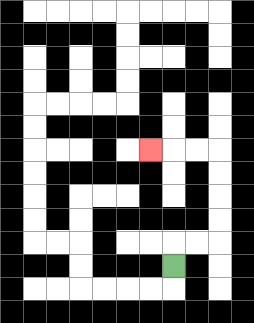{'start': '[7, 11]', 'end': '[6, 6]', 'path_directions': 'U,R,R,U,U,U,U,L,L,L', 'path_coordinates': '[[7, 11], [7, 10], [8, 10], [9, 10], [9, 9], [9, 8], [9, 7], [9, 6], [8, 6], [7, 6], [6, 6]]'}